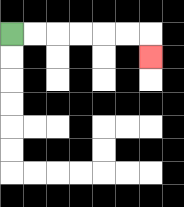{'start': '[0, 1]', 'end': '[6, 2]', 'path_directions': 'R,R,R,R,R,R,D', 'path_coordinates': '[[0, 1], [1, 1], [2, 1], [3, 1], [4, 1], [5, 1], [6, 1], [6, 2]]'}